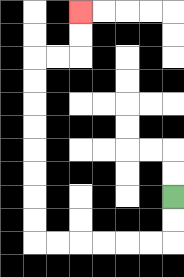{'start': '[7, 8]', 'end': '[3, 0]', 'path_directions': 'D,D,L,L,L,L,L,L,U,U,U,U,U,U,U,U,R,R,U,U', 'path_coordinates': '[[7, 8], [7, 9], [7, 10], [6, 10], [5, 10], [4, 10], [3, 10], [2, 10], [1, 10], [1, 9], [1, 8], [1, 7], [1, 6], [1, 5], [1, 4], [1, 3], [1, 2], [2, 2], [3, 2], [3, 1], [3, 0]]'}